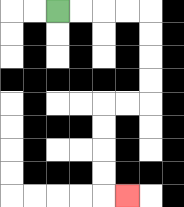{'start': '[2, 0]', 'end': '[5, 8]', 'path_directions': 'R,R,R,R,D,D,D,D,L,L,D,D,D,D,R', 'path_coordinates': '[[2, 0], [3, 0], [4, 0], [5, 0], [6, 0], [6, 1], [6, 2], [6, 3], [6, 4], [5, 4], [4, 4], [4, 5], [4, 6], [4, 7], [4, 8], [5, 8]]'}